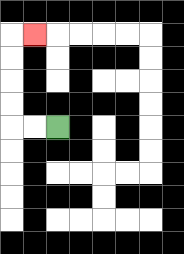{'start': '[2, 5]', 'end': '[1, 1]', 'path_directions': 'L,L,U,U,U,U,R', 'path_coordinates': '[[2, 5], [1, 5], [0, 5], [0, 4], [0, 3], [0, 2], [0, 1], [1, 1]]'}